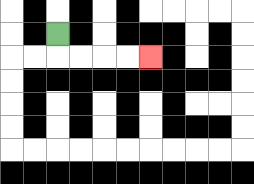{'start': '[2, 1]', 'end': '[6, 2]', 'path_directions': 'D,R,R,R,R', 'path_coordinates': '[[2, 1], [2, 2], [3, 2], [4, 2], [5, 2], [6, 2]]'}